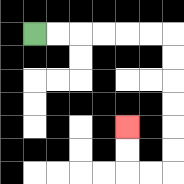{'start': '[1, 1]', 'end': '[5, 5]', 'path_directions': 'R,R,R,R,R,R,D,D,D,D,D,D,L,L,U,U', 'path_coordinates': '[[1, 1], [2, 1], [3, 1], [4, 1], [5, 1], [6, 1], [7, 1], [7, 2], [7, 3], [7, 4], [7, 5], [7, 6], [7, 7], [6, 7], [5, 7], [5, 6], [5, 5]]'}